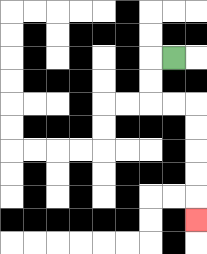{'start': '[7, 2]', 'end': '[8, 9]', 'path_directions': 'L,D,D,R,R,D,D,D,D,D', 'path_coordinates': '[[7, 2], [6, 2], [6, 3], [6, 4], [7, 4], [8, 4], [8, 5], [8, 6], [8, 7], [8, 8], [8, 9]]'}